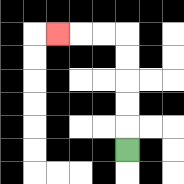{'start': '[5, 6]', 'end': '[2, 1]', 'path_directions': 'U,U,U,U,U,L,L,L', 'path_coordinates': '[[5, 6], [5, 5], [5, 4], [5, 3], [5, 2], [5, 1], [4, 1], [3, 1], [2, 1]]'}